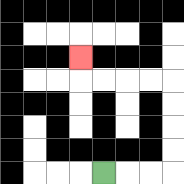{'start': '[4, 7]', 'end': '[3, 2]', 'path_directions': 'R,R,R,U,U,U,U,L,L,L,L,U', 'path_coordinates': '[[4, 7], [5, 7], [6, 7], [7, 7], [7, 6], [7, 5], [7, 4], [7, 3], [6, 3], [5, 3], [4, 3], [3, 3], [3, 2]]'}